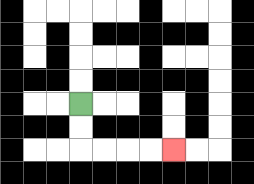{'start': '[3, 4]', 'end': '[7, 6]', 'path_directions': 'D,D,R,R,R,R', 'path_coordinates': '[[3, 4], [3, 5], [3, 6], [4, 6], [5, 6], [6, 6], [7, 6]]'}